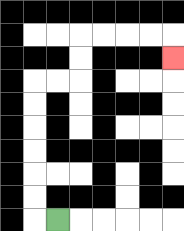{'start': '[2, 9]', 'end': '[7, 2]', 'path_directions': 'L,U,U,U,U,U,U,R,R,U,U,R,R,R,R,D', 'path_coordinates': '[[2, 9], [1, 9], [1, 8], [1, 7], [1, 6], [1, 5], [1, 4], [1, 3], [2, 3], [3, 3], [3, 2], [3, 1], [4, 1], [5, 1], [6, 1], [7, 1], [7, 2]]'}